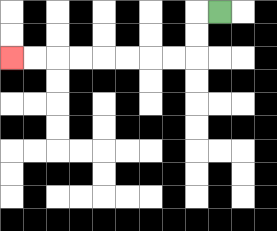{'start': '[9, 0]', 'end': '[0, 2]', 'path_directions': 'L,D,D,L,L,L,L,L,L,L,L', 'path_coordinates': '[[9, 0], [8, 0], [8, 1], [8, 2], [7, 2], [6, 2], [5, 2], [4, 2], [3, 2], [2, 2], [1, 2], [0, 2]]'}